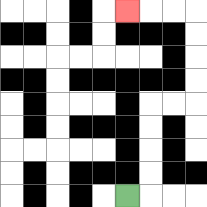{'start': '[5, 8]', 'end': '[5, 0]', 'path_directions': 'R,U,U,U,U,R,R,U,U,U,U,L,L,L', 'path_coordinates': '[[5, 8], [6, 8], [6, 7], [6, 6], [6, 5], [6, 4], [7, 4], [8, 4], [8, 3], [8, 2], [8, 1], [8, 0], [7, 0], [6, 0], [5, 0]]'}